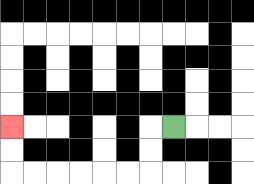{'start': '[7, 5]', 'end': '[0, 5]', 'path_directions': 'L,D,D,L,L,L,L,L,L,U,U', 'path_coordinates': '[[7, 5], [6, 5], [6, 6], [6, 7], [5, 7], [4, 7], [3, 7], [2, 7], [1, 7], [0, 7], [0, 6], [0, 5]]'}